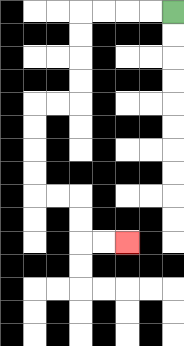{'start': '[7, 0]', 'end': '[5, 10]', 'path_directions': 'L,L,L,L,D,D,D,D,L,L,D,D,D,D,R,R,D,D,R,R', 'path_coordinates': '[[7, 0], [6, 0], [5, 0], [4, 0], [3, 0], [3, 1], [3, 2], [3, 3], [3, 4], [2, 4], [1, 4], [1, 5], [1, 6], [1, 7], [1, 8], [2, 8], [3, 8], [3, 9], [3, 10], [4, 10], [5, 10]]'}